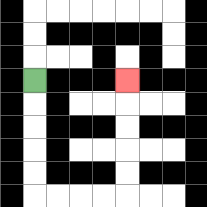{'start': '[1, 3]', 'end': '[5, 3]', 'path_directions': 'D,D,D,D,D,R,R,R,R,U,U,U,U,U', 'path_coordinates': '[[1, 3], [1, 4], [1, 5], [1, 6], [1, 7], [1, 8], [2, 8], [3, 8], [4, 8], [5, 8], [5, 7], [5, 6], [5, 5], [5, 4], [5, 3]]'}